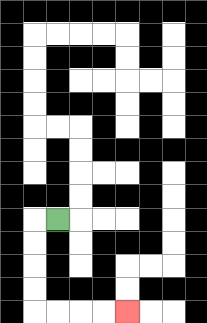{'start': '[2, 9]', 'end': '[5, 13]', 'path_directions': 'L,D,D,D,D,R,R,R,R', 'path_coordinates': '[[2, 9], [1, 9], [1, 10], [1, 11], [1, 12], [1, 13], [2, 13], [3, 13], [4, 13], [5, 13]]'}